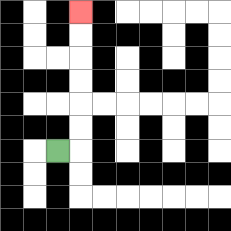{'start': '[2, 6]', 'end': '[3, 0]', 'path_directions': 'R,U,U,U,U,U,U', 'path_coordinates': '[[2, 6], [3, 6], [3, 5], [3, 4], [3, 3], [3, 2], [3, 1], [3, 0]]'}